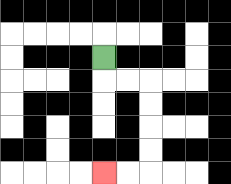{'start': '[4, 2]', 'end': '[4, 7]', 'path_directions': 'D,R,R,D,D,D,D,L,L', 'path_coordinates': '[[4, 2], [4, 3], [5, 3], [6, 3], [6, 4], [6, 5], [6, 6], [6, 7], [5, 7], [4, 7]]'}